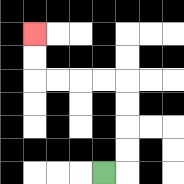{'start': '[4, 7]', 'end': '[1, 1]', 'path_directions': 'R,U,U,U,U,L,L,L,L,U,U', 'path_coordinates': '[[4, 7], [5, 7], [5, 6], [5, 5], [5, 4], [5, 3], [4, 3], [3, 3], [2, 3], [1, 3], [1, 2], [1, 1]]'}